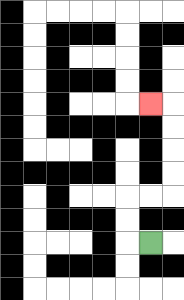{'start': '[6, 10]', 'end': '[6, 4]', 'path_directions': 'L,U,U,R,R,U,U,U,U,L', 'path_coordinates': '[[6, 10], [5, 10], [5, 9], [5, 8], [6, 8], [7, 8], [7, 7], [7, 6], [7, 5], [7, 4], [6, 4]]'}